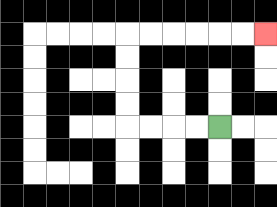{'start': '[9, 5]', 'end': '[11, 1]', 'path_directions': 'L,L,L,L,U,U,U,U,R,R,R,R,R,R', 'path_coordinates': '[[9, 5], [8, 5], [7, 5], [6, 5], [5, 5], [5, 4], [5, 3], [5, 2], [5, 1], [6, 1], [7, 1], [8, 1], [9, 1], [10, 1], [11, 1]]'}